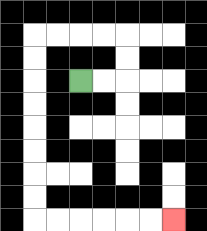{'start': '[3, 3]', 'end': '[7, 9]', 'path_directions': 'R,R,U,U,L,L,L,L,D,D,D,D,D,D,D,D,R,R,R,R,R,R', 'path_coordinates': '[[3, 3], [4, 3], [5, 3], [5, 2], [5, 1], [4, 1], [3, 1], [2, 1], [1, 1], [1, 2], [1, 3], [1, 4], [1, 5], [1, 6], [1, 7], [1, 8], [1, 9], [2, 9], [3, 9], [4, 9], [5, 9], [6, 9], [7, 9]]'}